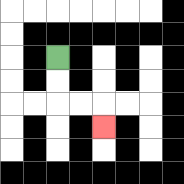{'start': '[2, 2]', 'end': '[4, 5]', 'path_directions': 'D,D,R,R,D', 'path_coordinates': '[[2, 2], [2, 3], [2, 4], [3, 4], [4, 4], [4, 5]]'}